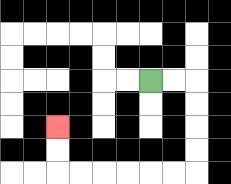{'start': '[6, 3]', 'end': '[2, 5]', 'path_directions': 'R,R,D,D,D,D,L,L,L,L,L,L,U,U', 'path_coordinates': '[[6, 3], [7, 3], [8, 3], [8, 4], [8, 5], [8, 6], [8, 7], [7, 7], [6, 7], [5, 7], [4, 7], [3, 7], [2, 7], [2, 6], [2, 5]]'}